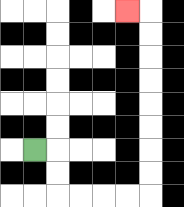{'start': '[1, 6]', 'end': '[5, 0]', 'path_directions': 'R,D,D,R,R,R,R,U,U,U,U,U,U,U,U,L', 'path_coordinates': '[[1, 6], [2, 6], [2, 7], [2, 8], [3, 8], [4, 8], [5, 8], [6, 8], [6, 7], [6, 6], [6, 5], [6, 4], [6, 3], [6, 2], [6, 1], [6, 0], [5, 0]]'}